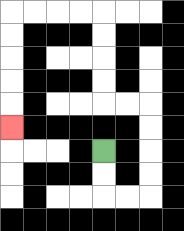{'start': '[4, 6]', 'end': '[0, 5]', 'path_directions': 'D,D,R,R,U,U,U,U,L,L,U,U,U,U,L,L,L,L,D,D,D,D,D', 'path_coordinates': '[[4, 6], [4, 7], [4, 8], [5, 8], [6, 8], [6, 7], [6, 6], [6, 5], [6, 4], [5, 4], [4, 4], [4, 3], [4, 2], [4, 1], [4, 0], [3, 0], [2, 0], [1, 0], [0, 0], [0, 1], [0, 2], [0, 3], [0, 4], [0, 5]]'}